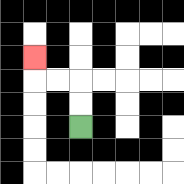{'start': '[3, 5]', 'end': '[1, 2]', 'path_directions': 'U,U,L,L,U', 'path_coordinates': '[[3, 5], [3, 4], [3, 3], [2, 3], [1, 3], [1, 2]]'}